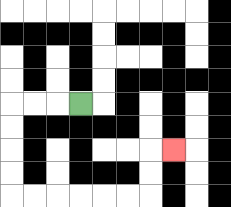{'start': '[3, 4]', 'end': '[7, 6]', 'path_directions': 'L,L,L,D,D,D,D,R,R,R,R,R,R,U,U,R', 'path_coordinates': '[[3, 4], [2, 4], [1, 4], [0, 4], [0, 5], [0, 6], [0, 7], [0, 8], [1, 8], [2, 8], [3, 8], [4, 8], [5, 8], [6, 8], [6, 7], [6, 6], [7, 6]]'}